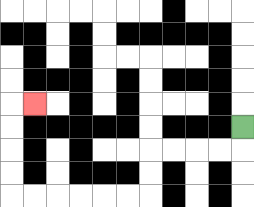{'start': '[10, 5]', 'end': '[1, 4]', 'path_directions': 'D,L,L,L,L,D,D,L,L,L,L,L,L,U,U,U,U,R', 'path_coordinates': '[[10, 5], [10, 6], [9, 6], [8, 6], [7, 6], [6, 6], [6, 7], [6, 8], [5, 8], [4, 8], [3, 8], [2, 8], [1, 8], [0, 8], [0, 7], [0, 6], [0, 5], [0, 4], [1, 4]]'}